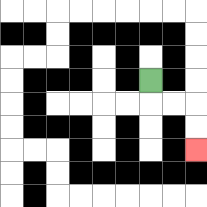{'start': '[6, 3]', 'end': '[8, 6]', 'path_directions': 'D,R,R,D,D', 'path_coordinates': '[[6, 3], [6, 4], [7, 4], [8, 4], [8, 5], [8, 6]]'}